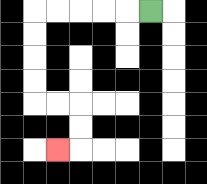{'start': '[6, 0]', 'end': '[2, 6]', 'path_directions': 'L,L,L,L,L,D,D,D,D,R,R,D,D,L', 'path_coordinates': '[[6, 0], [5, 0], [4, 0], [3, 0], [2, 0], [1, 0], [1, 1], [1, 2], [1, 3], [1, 4], [2, 4], [3, 4], [3, 5], [3, 6], [2, 6]]'}